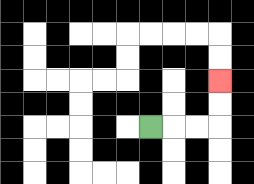{'start': '[6, 5]', 'end': '[9, 3]', 'path_directions': 'R,R,R,U,U', 'path_coordinates': '[[6, 5], [7, 5], [8, 5], [9, 5], [9, 4], [9, 3]]'}